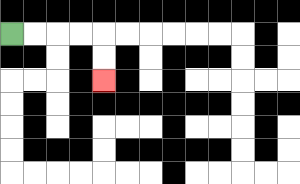{'start': '[0, 1]', 'end': '[4, 3]', 'path_directions': 'R,R,R,R,D,D', 'path_coordinates': '[[0, 1], [1, 1], [2, 1], [3, 1], [4, 1], [4, 2], [4, 3]]'}